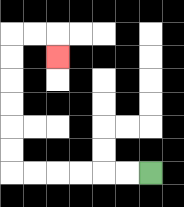{'start': '[6, 7]', 'end': '[2, 2]', 'path_directions': 'L,L,L,L,L,L,U,U,U,U,U,U,R,R,D', 'path_coordinates': '[[6, 7], [5, 7], [4, 7], [3, 7], [2, 7], [1, 7], [0, 7], [0, 6], [0, 5], [0, 4], [0, 3], [0, 2], [0, 1], [1, 1], [2, 1], [2, 2]]'}